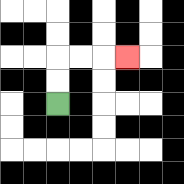{'start': '[2, 4]', 'end': '[5, 2]', 'path_directions': 'U,U,R,R,R', 'path_coordinates': '[[2, 4], [2, 3], [2, 2], [3, 2], [4, 2], [5, 2]]'}